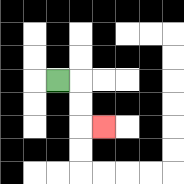{'start': '[2, 3]', 'end': '[4, 5]', 'path_directions': 'R,D,D,R', 'path_coordinates': '[[2, 3], [3, 3], [3, 4], [3, 5], [4, 5]]'}